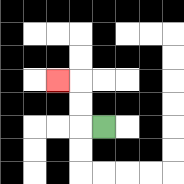{'start': '[4, 5]', 'end': '[2, 3]', 'path_directions': 'L,U,U,L', 'path_coordinates': '[[4, 5], [3, 5], [3, 4], [3, 3], [2, 3]]'}